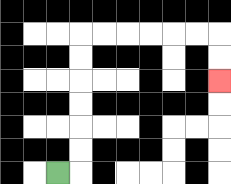{'start': '[2, 7]', 'end': '[9, 3]', 'path_directions': 'R,U,U,U,U,U,U,R,R,R,R,R,R,D,D', 'path_coordinates': '[[2, 7], [3, 7], [3, 6], [3, 5], [3, 4], [3, 3], [3, 2], [3, 1], [4, 1], [5, 1], [6, 1], [7, 1], [8, 1], [9, 1], [9, 2], [9, 3]]'}